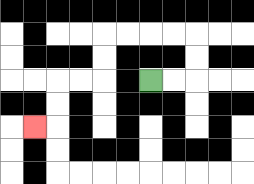{'start': '[6, 3]', 'end': '[1, 5]', 'path_directions': 'R,R,U,U,L,L,L,L,D,D,L,L,D,D,L', 'path_coordinates': '[[6, 3], [7, 3], [8, 3], [8, 2], [8, 1], [7, 1], [6, 1], [5, 1], [4, 1], [4, 2], [4, 3], [3, 3], [2, 3], [2, 4], [2, 5], [1, 5]]'}